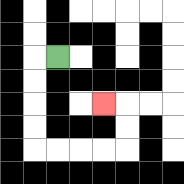{'start': '[2, 2]', 'end': '[4, 4]', 'path_directions': 'L,D,D,D,D,R,R,R,R,U,U,L', 'path_coordinates': '[[2, 2], [1, 2], [1, 3], [1, 4], [1, 5], [1, 6], [2, 6], [3, 6], [4, 6], [5, 6], [5, 5], [5, 4], [4, 4]]'}